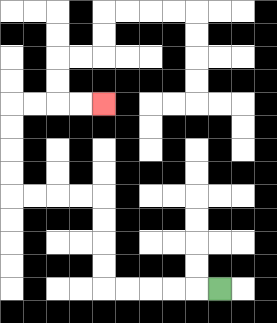{'start': '[9, 12]', 'end': '[4, 4]', 'path_directions': 'L,L,L,L,L,U,U,U,U,L,L,L,L,U,U,U,U,R,R,R,R', 'path_coordinates': '[[9, 12], [8, 12], [7, 12], [6, 12], [5, 12], [4, 12], [4, 11], [4, 10], [4, 9], [4, 8], [3, 8], [2, 8], [1, 8], [0, 8], [0, 7], [0, 6], [0, 5], [0, 4], [1, 4], [2, 4], [3, 4], [4, 4]]'}